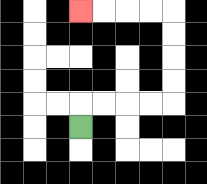{'start': '[3, 5]', 'end': '[3, 0]', 'path_directions': 'U,R,R,R,R,U,U,U,U,L,L,L,L', 'path_coordinates': '[[3, 5], [3, 4], [4, 4], [5, 4], [6, 4], [7, 4], [7, 3], [7, 2], [7, 1], [7, 0], [6, 0], [5, 0], [4, 0], [3, 0]]'}